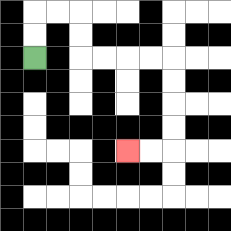{'start': '[1, 2]', 'end': '[5, 6]', 'path_directions': 'U,U,R,R,D,D,R,R,R,R,D,D,D,D,L,L', 'path_coordinates': '[[1, 2], [1, 1], [1, 0], [2, 0], [3, 0], [3, 1], [3, 2], [4, 2], [5, 2], [6, 2], [7, 2], [7, 3], [7, 4], [7, 5], [7, 6], [6, 6], [5, 6]]'}